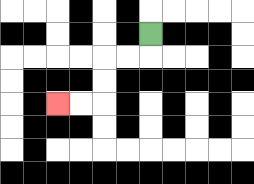{'start': '[6, 1]', 'end': '[2, 4]', 'path_directions': 'D,L,L,D,D,L,L', 'path_coordinates': '[[6, 1], [6, 2], [5, 2], [4, 2], [4, 3], [4, 4], [3, 4], [2, 4]]'}